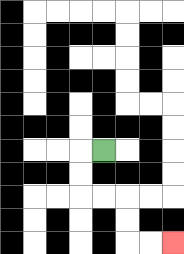{'start': '[4, 6]', 'end': '[7, 10]', 'path_directions': 'L,D,D,R,R,D,D,R,R', 'path_coordinates': '[[4, 6], [3, 6], [3, 7], [3, 8], [4, 8], [5, 8], [5, 9], [5, 10], [6, 10], [7, 10]]'}